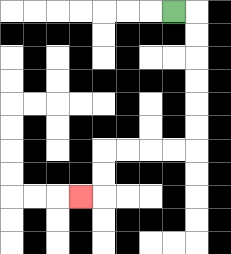{'start': '[7, 0]', 'end': '[3, 8]', 'path_directions': 'R,D,D,D,D,D,D,L,L,L,L,D,D,L', 'path_coordinates': '[[7, 0], [8, 0], [8, 1], [8, 2], [8, 3], [8, 4], [8, 5], [8, 6], [7, 6], [6, 6], [5, 6], [4, 6], [4, 7], [4, 8], [3, 8]]'}